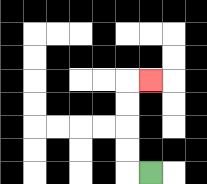{'start': '[6, 7]', 'end': '[6, 3]', 'path_directions': 'L,U,U,U,U,R', 'path_coordinates': '[[6, 7], [5, 7], [5, 6], [5, 5], [5, 4], [5, 3], [6, 3]]'}